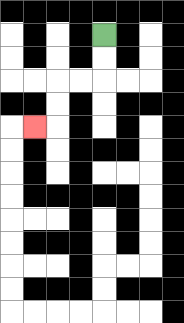{'start': '[4, 1]', 'end': '[1, 5]', 'path_directions': 'D,D,L,L,D,D,L', 'path_coordinates': '[[4, 1], [4, 2], [4, 3], [3, 3], [2, 3], [2, 4], [2, 5], [1, 5]]'}